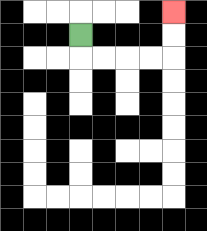{'start': '[3, 1]', 'end': '[7, 0]', 'path_directions': 'D,R,R,R,R,U,U', 'path_coordinates': '[[3, 1], [3, 2], [4, 2], [5, 2], [6, 2], [7, 2], [7, 1], [7, 0]]'}